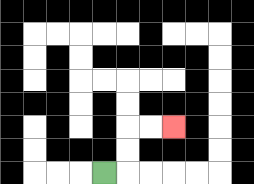{'start': '[4, 7]', 'end': '[7, 5]', 'path_directions': 'R,U,U,R,R', 'path_coordinates': '[[4, 7], [5, 7], [5, 6], [5, 5], [6, 5], [7, 5]]'}